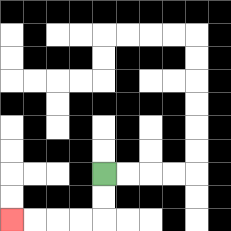{'start': '[4, 7]', 'end': '[0, 9]', 'path_directions': 'D,D,L,L,L,L', 'path_coordinates': '[[4, 7], [4, 8], [4, 9], [3, 9], [2, 9], [1, 9], [0, 9]]'}